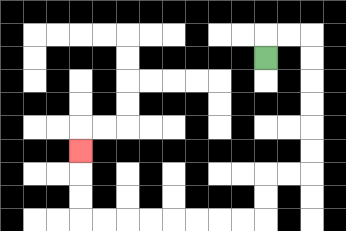{'start': '[11, 2]', 'end': '[3, 6]', 'path_directions': 'U,R,R,D,D,D,D,D,D,L,L,D,D,L,L,L,L,L,L,L,L,U,U,U', 'path_coordinates': '[[11, 2], [11, 1], [12, 1], [13, 1], [13, 2], [13, 3], [13, 4], [13, 5], [13, 6], [13, 7], [12, 7], [11, 7], [11, 8], [11, 9], [10, 9], [9, 9], [8, 9], [7, 9], [6, 9], [5, 9], [4, 9], [3, 9], [3, 8], [3, 7], [3, 6]]'}